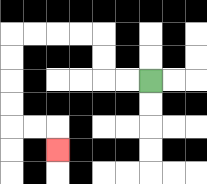{'start': '[6, 3]', 'end': '[2, 6]', 'path_directions': 'L,L,U,U,L,L,L,L,D,D,D,D,R,R,D', 'path_coordinates': '[[6, 3], [5, 3], [4, 3], [4, 2], [4, 1], [3, 1], [2, 1], [1, 1], [0, 1], [0, 2], [0, 3], [0, 4], [0, 5], [1, 5], [2, 5], [2, 6]]'}